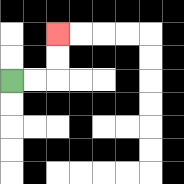{'start': '[0, 3]', 'end': '[2, 1]', 'path_directions': 'R,R,U,U', 'path_coordinates': '[[0, 3], [1, 3], [2, 3], [2, 2], [2, 1]]'}